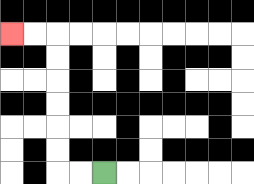{'start': '[4, 7]', 'end': '[0, 1]', 'path_directions': 'L,L,U,U,U,U,U,U,L,L', 'path_coordinates': '[[4, 7], [3, 7], [2, 7], [2, 6], [2, 5], [2, 4], [2, 3], [2, 2], [2, 1], [1, 1], [0, 1]]'}